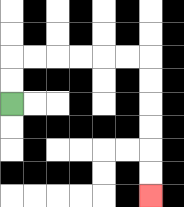{'start': '[0, 4]', 'end': '[6, 8]', 'path_directions': 'U,U,R,R,R,R,R,R,D,D,D,D,D,D', 'path_coordinates': '[[0, 4], [0, 3], [0, 2], [1, 2], [2, 2], [3, 2], [4, 2], [5, 2], [6, 2], [6, 3], [6, 4], [6, 5], [6, 6], [6, 7], [6, 8]]'}